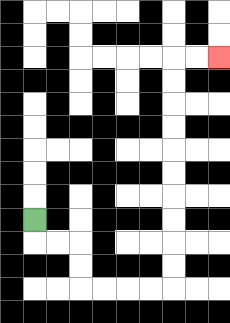{'start': '[1, 9]', 'end': '[9, 2]', 'path_directions': 'D,R,R,D,D,R,R,R,R,U,U,U,U,U,U,U,U,U,U,R,R', 'path_coordinates': '[[1, 9], [1, 10], [2, 10], [3, 10], [3, 11], [3, 12], [4, 12], [5, 12], [6, 12], [7, 12], [7, 11], [7, 10], [7, 9], [7, 8], [7, 7], [7, 6], [7, 5], [7, 4], [7, 3], [7, 2], [8, 2], [9, 2]]'}